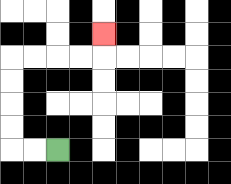{'start': '[2, 6]', 'end': '[4, 1]', 'path_directions': 'L,L,U,U,U,U,R,R,R,R,U', 'path_coordinates': '[[2, 6], [1, 6], [0, 6], [0, 5], [0, 4], [0, 3], [0, 2], [1, 2], [2, 2], [3, 2], [4, 2], [4, 1]]'}